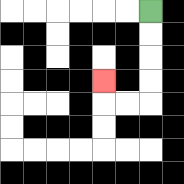{'start': '[6, 0]', 'end': '[4, 3]', 'path_directions': 'D,D,D,D,L,L,U', 'path_coordinates': '[[6, 0], [6, 1], [6, 2], [6, 3], [6, 4], [5, 4], [4, 4], [4, 3]]'}